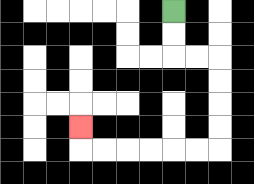{'start': '[7, 0]', 'end': '[3, 5]', 'path_directions': 'D,D,R,R,D,D,D,D,L,L,L,L,L,L,U', 'path_coordinates': '[[7, 0], [7, 1], [7, 2], [8, 2], [9, 2], [9, 3], [9, 4], [9, 5], [9, 6], [8, 6], [7, 6], [6, 6], [5, 6], [4, 6], [3, 6], [3, 5]]'}